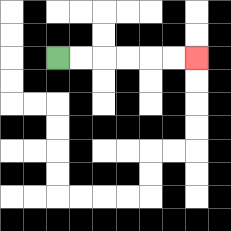{'start': '[2, 2]', 'end': '[8, 2]', 'path_directions': 'R,R,R,R,R,R', 'path_coordinates': '[[2, 2], [3, 2], [4, 2], [5, 2], [6, 2], [7, 2], [8, 2]]'}